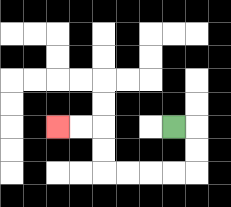{'start': '[7, 5]', 'end': '[2, 5]', 'path_directions': 'R,D,D,L,L,L,L,U,U,L,L', 'path_coordinates': '[[7, 5], [8, 5], [8, 6], [8, 7], [7, 7], [6, 7], [5, 7], [4, 7], [4, 6], [4, 5], [3, 5], [2, 5]]'}